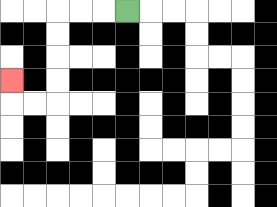{'start': '[5, 0]', 'end': '[0, 3]', 'path_directions': 'L,L,L,D,D,D,D,L,L,U', 'path_coordinates': '[[5, 0], [4, 0], [3, 0], [2, 0], [2, 1], [2, 2], [2, 3], [2, 4], [1, 4], [0, 4], [0, 3]]'}